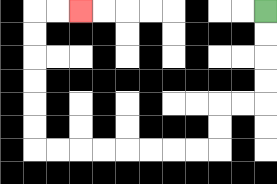{'start': '[11, 0]', 'end': '[3, 0]', 'path_directions': 'D,D,D,D,L,L,D,D,L,L,L,L,L,L,L,L,U,U,U,U,U,U,R,R', 'path_coordinates': '[[11, 0], [11, 1], [11, 2], [11, 3], [11, 4], [10, 4], [9, 4], [9, 5], [9, 6], [8, 6], [7, 6], [6, 6], [5, 6], [4, 6], [3, 6], [2, 6], [1, 6], [1, 5], [1, 4], [1, 3], [1, 2], [1, 1], [1, 0], [2, 0], [3, 0]]'}